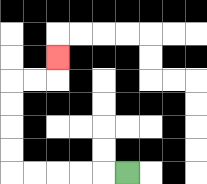{'start': '[5, 7]', 'end': '[2, 2]', 'path_directions': 'L,L,L,L,L,U,U,U,U,R,R,U', 'path_coordinates': '[[5, 7], [4, 7], [3, 7], [2, 7], [1, 7], [0, 7], [0, 6], [0, 5], [0, 4], [0, 3], [1, 3], [2, 3], [2, 2]]'}